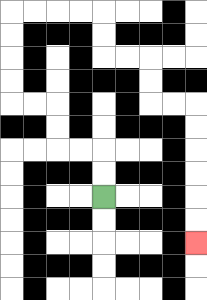{'start': '[4, 8]', 'end': '[8, 10]', 'path_directions': 'U,U,L,L,U,U,L,L,U,U,U,U,R,R,R,R,D,D,R,R,D,D,R,R,D,D,D,D,D,D', 'path_coordinates': '[[4, 8], [4, 7], [4, 6], [3, 6], [2, 6], [2, 5], [2, 4], [1, 4], [0, 4], [0, 3], [0, 2], [0, 1], [0, 0], [1, 0], [2, 0], [3, 0], [4, 0], [4, 1], [4, 2], [5, 2], [6, 2], [6, 3], [6, 4], [7, 4], [8, 4], [8, 5], [8, 6], [8, 7], [8, 8], [8, 9], [8, 10]]'}